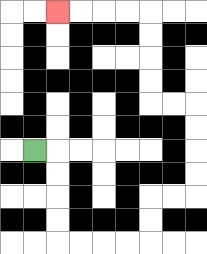{'start': '[1, 6]', 'end': '[2, 0]', 'path_directions': 'R,D,D,D,D,R,R,R,R,U,U,R,R,U,U,U,U,L,L,U,U,U,U,L,L,L,L', 'path_coordinates': '[[1, 6], [2, 6], [2, 7], [2, 8], [2, 9], [2, 10], [3, 10], [4, 10], [5, 10], [6, 10], [6, 9], [6, 8], [7, 8], [8, 8], [8, 7], [8, 6], [8, 5], [8, 4], [7, 4], [6, 4], [6, 3], [6, 2], [6, 1], [6, 0], [5, 0], [4, 0], [3, 0], [2, 0]]'}